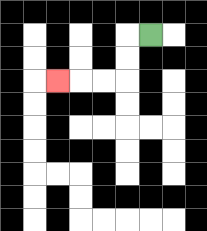{'start': '[6, 1]', 'end': '[2, 3]', 'path_directions': 'L,D,D,L,L,L', 'path_coordinates': '[[6, 1], [5, 1], [5, 2], [5, 3], [4, 3], [3, 3], [2, 3]]'}